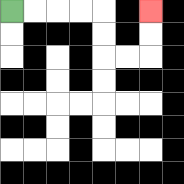{'start': '[0, 0]', 'end': '[6, 0]', 'path_directions': 'R,R,R,R,D,D,R,R,U,U', 'path_coordinates': '[[0, 0], [1, 0], [2, 0], [3, 0], [4, 0], [4, 1], [4, 2], [5, 2], [6, 2], [6, 1], [6, 0]]'}